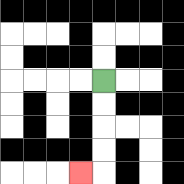{'start': '[4, 3]', 'end': '[3, 7]', 'path_directions': 'D,D,D,D,L', 'path_coordinates': '[[4, 3], [4, 4], [4, 5], [4, 6], [4, 7], [3, 7]]'}